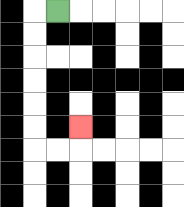{'start': '[2, 0]', 'end': '[3, 5]', 'path_directions': 'L,D,D,D,D,D,D,R,R,U', 'path_coordinates': '[[2, 0], [1, 0], [1, 1], [1, 2], [1, 3], [1, 4], [1, 5], [1, 6], [2, 6], [3, 6], [3, 5]]'}